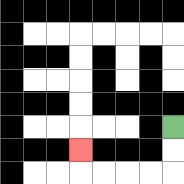{'start': '[7, 5]', 'end': '[3, 6]', 'path_directions': 'D,D,L,L,L,L,U', 'path_coordinates': '[[7, 5], [7, 6], [7, 7], [6, 7], [5, 7], [4, 7], [3, 7], [3, 6]]'}